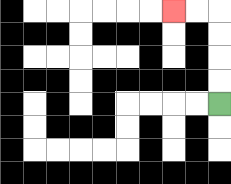{'start': '[9, 4]', 'end': '[7, 0]', 'path_directions': 'U,U,U,U,L,L', 'path_coordinates': '[[9, 4], [9, 3], [9, 2], [9, 1], [9, 0], [8, 0], [7, 0]]'}